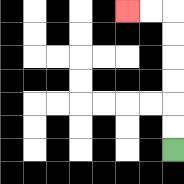{'start': '[7, 6]', 'end': '[5, 0]', 'path_directions': 'U,U,U,U,U,U,L,L', 'path_coordinates': '[[7, 6], [7, 5], [7, 4], [7, 3], [7, 2], [7, 1], [7, 0], [6, 0], [5, 0]]'}